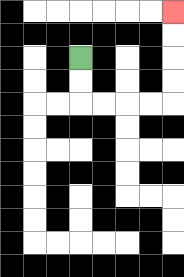{'start': '[3, 2]', 'end': '[7, 0]', 'path_directions': 'D,D,R,R,R,R,U,U,U,U', 'path_coordinates': '[[3, 2], [3, 3], [3, 4], [4, 4], [5, 4], [6, 4], [7, 4], [7, 3], [7, 2], [7, 1], [7, 0]]'}